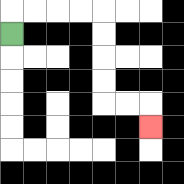{'start': '[0, 1]', 'end': '[6, 5]', 'path_directions': 'U,R,R,R,R,D,D,D,D,R,R,D', 'path_coordinates': '[[0, 1], [0, 0], [1, 0], [2, 0], [3, 0], [4, 0], [4, 1], [4, 2], [4, 3], [4, 4], [5, 4], [6, 4], [6, 5]]'}